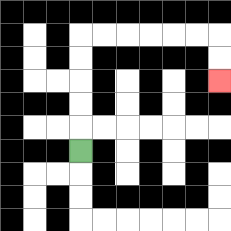{'start': '[3, 6]', 'end': '[9, 3]', 'path_directions': 'U,U,U,U,U,R,R,R,R,R,R,D,D', 'path_coordinates': '[[3, 6], [3, 5], [3, 4], [3, 3], [3, 2], [3, 1], [4, 1], [5, 1], [6, 1], [7, 1], [8, 1], [9, 1], [9, 2], [9, 3]]'}